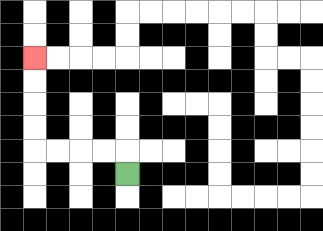{'start': '[5, 7]', 'end': '[1, 2]', 'path_directions': 'U,L,L,L,L,U,U,U,U', 'path_coordinates': '[[5, 7], [5, 6], [4, 6], [3, 6], [2, 6], [1, 6], [1, 5], [1, 4], [1, 3], [1, 2]]'}